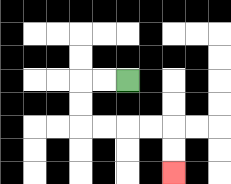{'start': '[5, 3]', 'end': '[7, 7]', 'path_directions': 'L,L,D,D,R,R,R,R,D,D', 'path_coordinates': '[[5, 3], [4, 3], [3, 3], [3, 4], [3, 5], [4, 5], [5, 5], [6, 5], [7, 5], [7, 6], [7, 7]]'}